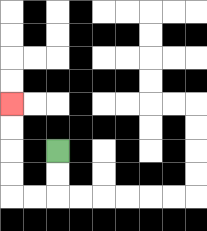{'start': '[2, 6]', 'end': '[0, 4]', 'path_directions': 'D,D,L,L,U,U,U,U', 'path_coordinates': '[[2, 6], [2, 7], [2, 8], [1, 8], [0, 8], [0, 7], [0, 6], [0, 5], [0, 4]]'}